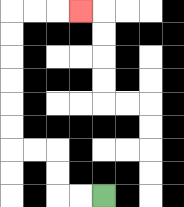{'start': '[4, 8]', 'end': '[3, 0]', 'path_directions': 'L,L,U,U,L,L,U,U,U,U,U,U,R,R,R', 'path_coordinates': '[[4, 8], [3, 8], [2, 8], [2, 7], [2, 6], [1, 6], [0, 6], [0, 5], [0, 4], [0, 3], [0, 2], [0, 1], [0, 0], [1, 0], [2, 0], [3, 0]]'}